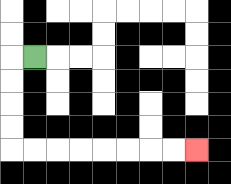{'start': '[1, 2]', 'end': '[8, 6]', 'path_directions': 'L,D,D,D,D,R,R,R,R,R,R,R,R', 'path_coordinates': '[[1, 2], [0, 2], [0, 3], [0, 4], [0, 5], [0, 6], [1, 6], [2, 6], [3, 6], [4, 6], [5, 6], [6, 6], [7, 6], [8, 6]]'}